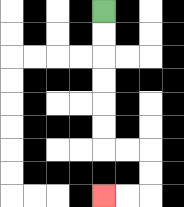{'start': '[4, 0]', 'end': '[4, 8]', 'path_directions': 'D,D,D,D,D,D,R,R,D,D,L,L', 'path_coordinates': '[[4, 0], [4, 1], [4, 2], [4, 3], [4, 4], [4, 5], [4, 6], [5, 6], [6, 6], [6, 7], [6, 8], [5, 8], [4, 8]]'}